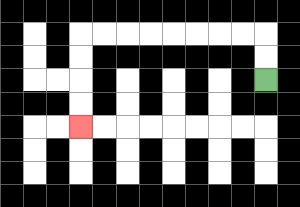{'start': '[11, 3]', 'end': '[3, 5]', 'path_directions': 'U,U,L,L,L,L,L,L,L,L,D,D,D,D', 'path_coordinates': '[[11, 3], [11, 2], [11, 1], [10, 1], [9, 1], [8, 1], [7, 1], [6, 1], [5, 1], [4, 1], [3, 1], [3, 2], [3, 3], [3, 4], [3, 5]]'}